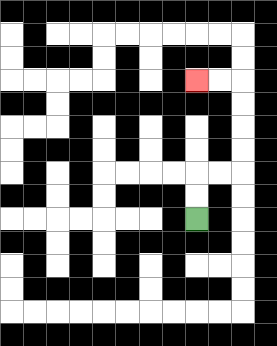{'start': '[8, 9]', 'end': '[8, 3]', 'path_directions': 'U,U,R,R,U,U,U,U,L,L', 'path_coordinates': '[[8, 9], [8, 8], [8, 7], [9, 7], [10, 7], [10, 6], [10, 5], [10, 4], [10, 3], [9, 3], [8, 3]]'}